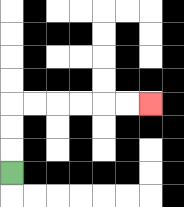{'start': '[0, 7]', 'end': '[6, 4]', 'path_directions': 'U,U,U,R,R,R,R,R,R', 'path_coordinates': '[[0, 7], [0, 6], [0, 5], [0, 4], [1, 4], [2, 4], [3, 4], [4, 4], [5, 4], [6, 4]]'}